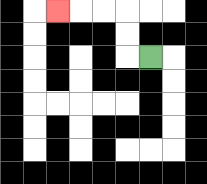{'start': '[6, 2]', 'end': '[2, 0]', 'path_directions': 'L,U,U,L,L,L', 'path_coordinates': '[[6, 2], [5, 2], [5, 1], [5, 0], [4, 0], [3, 0], [2, 0]]'}